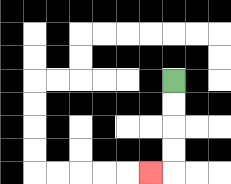{'start': '[7, 3]', 'end': '[6, 7]', 'path_directions': 'D,D,D,D,L', 'path_coordinates': '[[7, 3], [7, 4], [7, 5], [7, 6], [7, 7], [6, 7]]'}